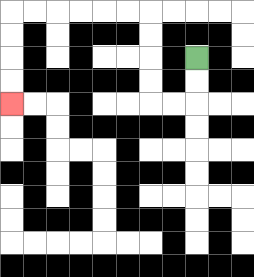{'start': '[8, 2]', 'end': '[0, 4]', 'path_directions': 'D,D,L,L,U,U,U,U,L,L,L,L,L,L,D,D,D,D', 'path_coordinates': '[[8, 2], [8, 3], [8, 4], [7, 4], [6, 4], [6, 3], [6, 2], [6, 1], [6, 0], [5, 0], [4, 0], [3, 0], [2, 0], [1, 0], [0, 0], [0, 1], [0, 2], [0, 3], [0, 4]]'}